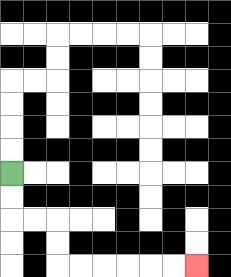{'start': '[0, 7]', 'end': '[8, 11]', 'path_directions': 'D,D,R,R,D,D,R,R,R,R,R,R', 'path_coordinates': '[[0, 7], [0, 8], [0, 9], [1, 9], [2, 9], [2, 10], [2, 11], [3, 11], [4, 11], [5, 11], [6, 11], [7, 11], [8, 11]]'}